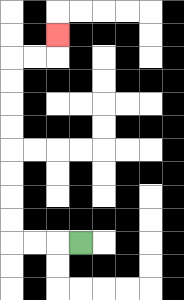{'start': '[3, 10]', 'end': '[2, 1]', 'path_directions': 'L,L,L,U,U,U,U,U,U,U,U,R,R,U', 'path_coordinates': '[[3, 10], [2, 10], [1, 10], [0, 10], [0, 9], [0, 8], [0, 7], [0, 6], [0, 5], [0, 4], [0, 3], [0, 2], [1, 2], [2, 2], [2, 1]]'}